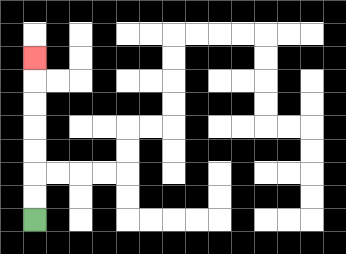{'start': '[1, 9]', 'end': '[1, 2]', 'path_directions': 'U,U,U,U,U,U,U', 'path_coordinates': '[[1, 9], [1, 8], [1, 7], [1, 6], [1, 5], [1, 4], [1, 3], [1, 2]]'}